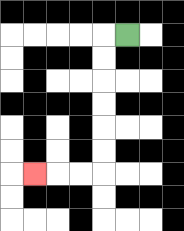{'start': '[5, 1]', 'end': '[1, 7]', 'path_directions': 'L,D,D,D,D,D,D,L,L,L', 'path_coordinates': '[[5, 1], [4, 1], [4, 2], [4, 3], [4, 4], [4, 5], [4, 6], [4, 7], [3, 7], [2, 7], [1, 7]]'}